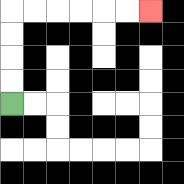{'start': '[0, 4]', 'end': '[6, 0]', 'path_directions': 'U,U,U,U,R,R,R,R,R,R', 'path_coordinates': '[[0, 4], [0, 3], [0, 2], [0, 1], [0, 0], [1, 0], [2, 0], [3, 0], [4, 0], [5, 0], [6, 0]]'}